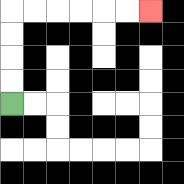{'start': '[0, 4]', 'end': '[6, 0]', 'path_directions': 'U,U,U,U,R,R,R,R,R,R', 'path_coordinates': '[[0, 4], [0, 3], [0, 2], [0, 1], [0, 0], [1, 0], [2, 0], [3, 0], [4, 0], [5, 0], [6, 0]]'}